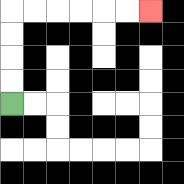{'start': '[0, 4]', 'end': '[6, 0]', 'path_directions': 'U,U,U,U,R,R,R,R,R,R', 'path_coordinates': '[[0, 4], [0, 3], [0, 2], [0, 1], [0, 0], [1, 0], [2, 0], [3, 0], [4, 0], [5, 0], [6, 0]]'}